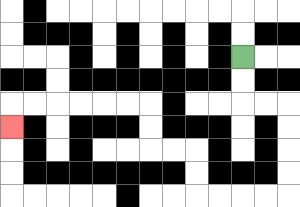{'start': '[10, 2]', 'end': '[0, 5]', 'path_directions': 'D,D,R,R,D,D,D,D,L,L,L,L,U,U,L,L,U,U,L,L,L,L,L,L,D', 'path_coordinates': '[[10, 2], [10, 3], [10, 4], [11, 4], [12, 4], [12, 5], [12, 6], [12, 7], [12, 8], [11, 8], [10, 8], [9, 8], [8, 8], [8, 7], [8, 6], [7, 6], [6, 6], [6, 5], [6, 4], [5, 4], [4, 4], [3, 4], [2, 4], [1, 4], [0, 4], [0, 5]]'}